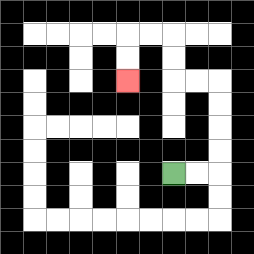{'start': '[7, 7]', 'end': '[5, 3]', 'path_directions': 'R,R,U,U,U,U,L,L,U,U,L,L,D,D', 'path_coordinates': '[[7, 7], [8, 7], [9, 7], [9, 6], [9, 5], [9, 4], [9, 3], [8, 3], [7, 3], [7, 2], [7, 1], [6, 1], [5, 1], [5, 2], [5, 3]]'}